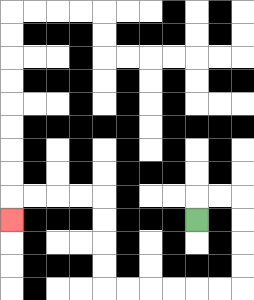{'start': '[8, 9]', 'end': '[0, 9]', 'path_directions': 'U,R,R,D,D,D,D,L,L,L,L,L,L,U,U,U,U,L,L,L,L,D', 'path_coordinates': '[[8, 9], [8, 8], [9, 8], [10, 8], [10, 9], [10, 10], [10, 11], [10, 12], [9, 12], [8, 12], [7, 12], [6, 12], [5, 12], [4, 12], [4, 11], [4, 10], [4, 9], [4, 8], [3, 8], [2, 8], [1, 8], [0, 8], [0, 9]]'}